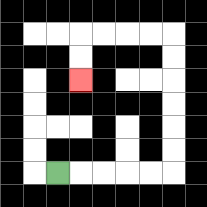{'start': '[2, 7]', 'end': '[3, 3]', 'path_directions': 'R,R,R,R,R,U,U,U,U,U,U,L,L,L,L,D,D', 'path_coordinates': '[[2, 7], [3, 7], [4, 7], [5, 7], [6, 7], [7, 7], [7, 6], [7, 5], [7, 4], [7, 3], [7, 2], [7, 1], [6, 1], [5, 1], [4, 1], [3, 1], [3, 2], [3, 3]]'}